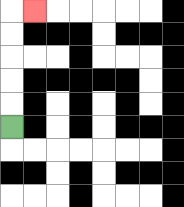{'start': '[0, 5]', 'end': '[1, 0]', 'path_directions': 'U,U,U,U,U,R', 'path_coordinates': '[[0, 5], [0, 4], [0, 3], [0, 2], [0, 1], [0, 0], [1, 0]]'}